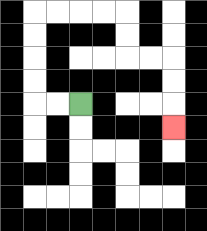{'start': '[3, 4]', 'end': '[7, 5]', 'path_directions': 'L,L,U,U,U,U,R,R,R,R,D,D,R,R,D,D,D', 'path_coordinates': '[[3, 4], [2, 4], [1, 4], [1, 3], [1, 2], [1, 1], [1, 0], [2, 0], [3, 0], [4, 0], [5, 0], [5, 1], [5, 2], [6, 2], [7, 2], [7, 3], [7, 4], [7, 5]]'}